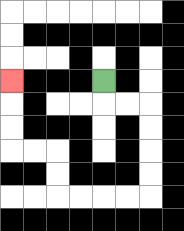{'start': '[4, 3]', 'end': '[0, 3]', 'path_directions': 'D,R,R,D,D,D,D,L,L,L,L,U,U,L,L,U,U,U', 'path_coordinates': '[[4, 3], [4, 4], [5, 4], [6, 4], [6, 5], [6, 6], [6, 7], [6, 8], [5, 8], [4, 8], [3, 8], [2, 8], [2, 7], [2, 6], [1, 6], [0, 6], [0, 5], [0, 4], [0, 3]]'}